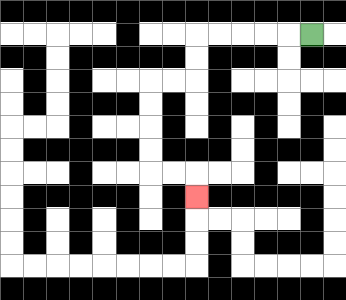{'start': '[13, 1]', 'end': '[8, 8]', 'path_directions': 'L,L,L,L,L,D,D,L,L,D,D,D,D,R,R,D', 'path_coordinates': '[[13, 1], [12, 1], [11, 1], [10, 1], [9, 1], [8, 1], [8, 2], [8, 3], [7, 3], [6, 3], [6, 4], [6, 5], [6, 6], [6, 7], [7, 7], [8, 7], [8, 8]]'}